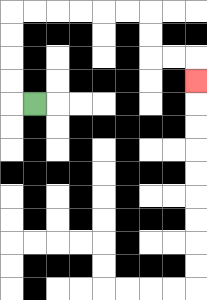{'start': '[1, 4]', 'end': '[8, 3]', 'path_directions': 'L,U,U,U,U,R,R,R,R,R,R,D,D,R,R,D', 'path_coordinates': '[[1, 4], [0, 4], [0, 3], [0, 2], [0, 1], [0, 0], [1, 0], [2, 0], [3, 0], [4, 0], [5, 0], [6, 0], [6, 1], [6, 2], [7, 2], [8, 2], [8, 3]]'}